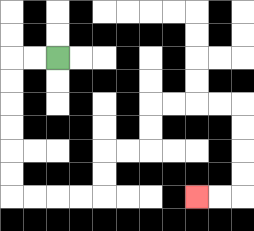{'start': '[2, 2]', 'end': '[8, 8]', 'path_directions': 'L,L,D,D,D,D,D,D,R,R,R,R,U,U,R,R,U,U,R,R,R,R,D,D,D,D,L,L', 'path_coordinates': '[[2, 2], [1, 2], [0, 2], [0, 3], [0, 4], [0, 5], [0, 6], [0, 7], [0, 8], [1, 8], [2, 8], [3, 8], [4, 8], [4, 7], [4, 6], [5, 6], [6, 6], [6, 5], [6, 4], [7, 4], [8, 4], [9, 4], [10, 4], [10, 5], [10, 6], [10, 7], [10, 8], [9, 8], [8, 8]]'}